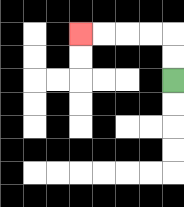{'start': '[7, 3]', 'end': '[3, 1]', 'path_directions': 'U,U,L,L,L,L', 'path_coordinates': '[[7, 3], [7, 2], [7, 1], [6, 1], [5, 1], [4, 1], [3, 1]]'}